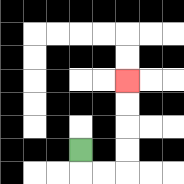{'start': '[3, 6]', 'end': '[5, 3]', 'path_directions': 'D,R,R,U,U,U,U', 'path_coordinates': '[[3, 6], [3, 7], [4, 7], [5, 7], [5, 6], [5, 5], [5, 4], [5, 3]]'}